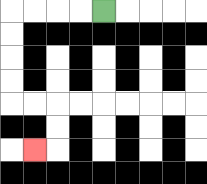{'start': '[4, 0]', 'end': '[1, 6]', 'path_directions': 'L,L,L,L,D,D,D,D,R,R,D,D,L', 'path_coordinates': '[[4, 0], [3, 0], [2, 0], [1, 0], [0, 0], [0, 1], [0, 2], [0, 3], [0, 4], [1, 4], [2, 4], [2, 5], [2, 6], [1, 6]]'}